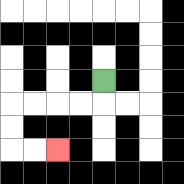{'start': '[4, 3]', 'end': '[2, 6]', 'path_directions': 'D,L,L,L,L,D,D,R,R', 'path_coordinates': '[[4, 3], [4, 4], [3, 4], [2, 4], [1, 4], [0, 4], [0, 5], [0, 6], [1, 6], [2, 6]]'}